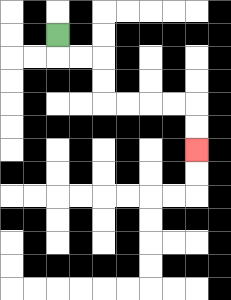{'start': '[2, 1]', 'end': '[8, 6]', 'path_directions': 'D,R,R,D,D,R,R,R,R,D,D', 'path_coordinates': '[[2, 1], [2, 2], [3, 2], [4, 2], [4, 3], [4, 4], [5, 4], [6, 4], [7, 4], [8, 4], [8, 5], [8, 6]]'}